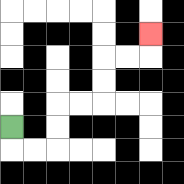{'start': '[0, 5]', 'end': '[6, 1]', 'path_directions': 'D,R,R,U,U,R,R,U,U,R,R,U', 'path_coordinates': '[[0, 5], [0, 6], [1, 6], [2, 6], [2, 5], [2, 4], [3, 4], [4, 4], [4, 3], [4, 2], [5, 2], [6, 2], [6, 1]]'}